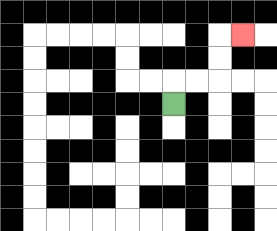{'start': '[7, 4]', 'end': '[10, 1]', 'path_directions': 'U,R,R,U,U,R', 'path_coordinates': '[[7, 4], [7, 3], [8, 3], [9, 3], [9, 2], [9, 1], [10, 1]]'}